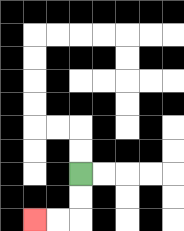{'start': '[3, 7]', 'end': '[1, 9]', 'path_directions': 'D,D,L,L', 'path_coordinates': '[[3, 7], [3, 8], [3, 9], [2, 9], [1, 9]]'}